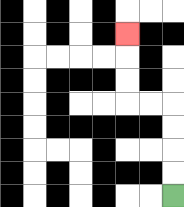{'start': '[7, 8]', 'end': '[5, 1]', 'path_directions': 'U,U,U,U,L,L,U,U,U', 'path_coordinates': '[[7, 8], [7, 7], [7, 6], [7, 5], [7, 4], [6, 4], [5, 4], [5, 3], [5, 2], [5, 1]]'}